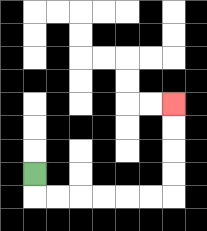{'start': '[1, 7]', 'end': '[7, 4]', 'path_directions': 'D,R,R,R,R,R,R,U,U,U,U', 'path_coordinates': '[[1, 7], [1, 8], [2, 8], [3, 8], [4, 8], [5, 8], [6, 8], [7, 8], [7, 7], [7, 6], [7, 5], [7, 4]]'}